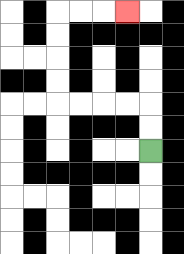{'start': '[6, 6]', 'end': '[5, 0]', 'path_directions': 'U,U,L,L,L,L,U,U,U,U,R,R,R', 'path_coordinates': '[[6, 6], [6, 5], [6, 4], [5, 4], [4, 4], [3, 4], [2, 4], [2, 3], [2, 2], [2, 1], [2, 0], [3, 0], [4, 0], [5, 0]]'}